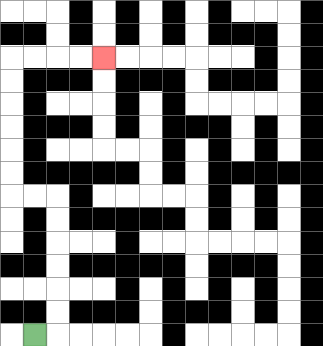{'start': '[1, 14]', 'end': '[4, 2]', 'path_directions': 'R,U,U,U,U,U,U,L,L,U,U,U,U,U,U,R,R,R,R', 'path_coordinates': '[[1, 14], [2, 14], [2, 13], [2, 12], [2, 11], [2, 10], [2, 9], [2, 8], [1, 8], [0, 8], [0, 7], [0, 6], [0, 5], [0, 4], [0, 3], [0, 2], [1, 2], [2, 2], [3, 2], [4, 2]]'}